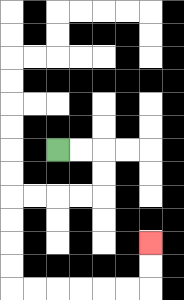{'start': '[2, 6]', 'end': '[6, 10]', 'path_directions': 'R,R,D,D,L,L,L,L,D,D,D,D,R,R,R,R,R,R,U,U', 'path_coordinates': '[[2, 6], [3, 6], [4, 6], [4, 7], [4, 8], [3, 8], [2, 8], [1, 8], [0, 8], [0, 9], [0, 10], [0, 11], [0, 12], [1, 12], [2, 12], [3, 12], [4, 12], [5, 12], [6, 12], [6, 11], [6, 10]]'}